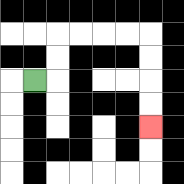{'start': '[1, 3]', 'end': '[6, 5]', 'path_directions': 'R,U,U,R,R,R,R,D,D,D,D', 'path_coordinates': '[[1, 3], [2, 3], [2, 2], [2, 1], [3, 1], [4, 1], [5, 1], [6, 1], [6, 2], [6, 3], [6, 4], [6, 5]]'}